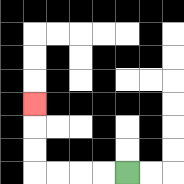{'start': '[5, 7]', 'end': '[1, 4]', 'path_directions': 'L,L,L,L,U,U,U', 'path_coordinates': '[[5, 7], [4, 7], [3, 7], [2, 7], [1, 7], [1, 6], [1, 5], [1, 4]]'}